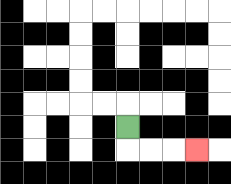{'start': '[5, 5]', 'end': '[8, 6]', 'path_directions': 'D,R,R,R', 'path_coordinates': '[[5, 5], [5, 6], [6, 6], [7, 6], [8, 6]]'}